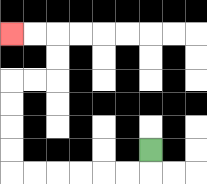{'start': '[6, 6]', 'end': '[0, 1]', 'path_directions': 'D,L,L,L,L,L,L,U,U,U,U,R,R,U,U,L,L', 'path_coordinates': '[[6, 6], [6, 7], [5, 7], [4, 7], [3, 7], [2, 7], [1, 7], [0, 7], [0, 6], [0, 5], [0, 4], [0, 3], [1, 3], [2, 3], [2, 2], [2, 1], [1, 1], [0, 1]]'}